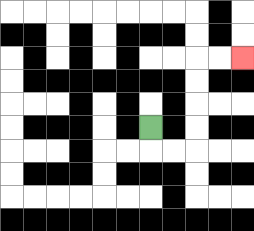{'start': '[6, 5]', 'end': '[10, 2]', 'path_directions': 'D,R,R,U,U,U,U,R,R', 'path_coordinates': '[[6, 5], [6, 6], [7, 6], [8, 6], [8, 5], [8, 4], [8, 3], [8, 2], [9, 2], [10, 2]]'}